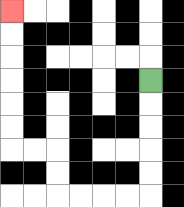{'start': '[6, 3]', 'end': '[0, 0]', 'path_directions': 'D,D,D,D,D,L,L,L,L,U,U,L,L,U,U,U,U,U,U', 'path_coordinates': '[[6, 3], [6, 4], [6, 5], [6, 6], [6, 7], [6, 8], [5, 8], [4, 8], [3, 8], [2, 8], [2, 7], [2, 6], [1, 6], [0, 6], [0, 5], [0, 4], [0, 3], [0, 2], [0, 1], [0, 0]]'}